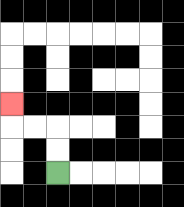{'start': '[2, 7]', 'end': '[0, 4]', 'path_directions': 'U,U,L,L,U', 'path_coordinates': '[[2, 7], [2, 6], [2, 5], [1, 5], [0, 5], [0, 4]]'}